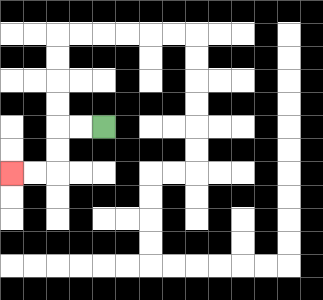{'start': '[4, 5]', 'end': '[0, 7]', 'path_directions': 'L,L,D,D,L,L', 'path_coordinates': '[[4, 5], [3, 5], [2, 5], [2, 6], [2, 7], [1, 7], [0, 7]]'}